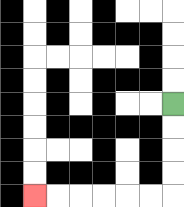{'start': '[7, 4]', 'end': '[1, 8]', 'path_directions': 'D,D,D,D,L,L,L,L,L,L', 'path_coordinates': '[[7, 4], [7, 5], [7, 6], [7, 7], [7, 8], [6, 8], [5, 8], [4, 8], [3, 8], [2, 8], [1, 8]]'}